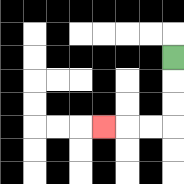{'start': '[7, 2]', 'end': '[4, 5]', 'path_directions': 'D,D,D,L,L,L', 'path_coordinates': '[[7, 2], [7, 3], [7, 4], [7, 5], [6, 5], [5, 5], [4, 5]]'}